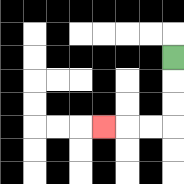{'start': '[7, 2]', 'end': '[4, 5]', 'path_directions': 'D,D,D,L,L,L', 'path_coordinates': '[[7, 2], [7, 3], [7, 4], [7, 5], [6, 5], [5, 5], [4, 5]]'}